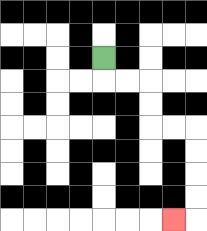{'start': '[4, 2]', 'end': '[7, 9]', 'path_directions': 'D,R,R,D,D,R,R,D,D,D,D,L', 'path_coordinates': '[[4, 2], [4, 3], [5, 3], [6, 3], [6, 4], [6, 5], [7, 5], [8, 5], [8, 6], [8, 7], [8, 8], [8, 9], [7, 9]]'}